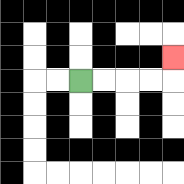{'start': '[3, 3]', 'end': '[7, 2]', 'path_directions': 'R,R,R,R,U', 'path_coordinates': '[[3, 3], [4, 3], [5, 3], [6, 3], [7, 3], [7, 2]]'}